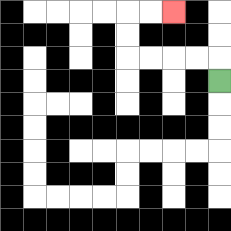{'start': '[9, 3]', 'end': '[7, 0]', 'path_directions': 'U,L,L,L,L,U,U,R,R', 'path_coordinates': '[[9, 3], [9, 2], [8, 2], [7, 2], [6, 2], [5, 2], [5, 1], [5, 0], [6, 0], [7, 0]]'}